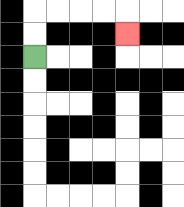{'start': '[1, 2]', 'end': '[5, 1]', 'path_directions': 'U,U,R,R,R,R,D', 'path_coordinates': '[[1, 2], [1, 1], [1, 0], [2, 0], [3, 0], [4, 0], [5, 0], [5, 1]]'}